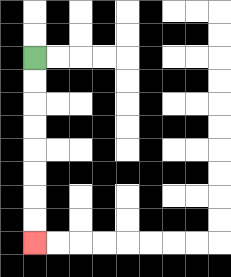{'start': '[1, 2]', 'end': '[1, 10]', 'path_directions': 'D,D,D,D,D,D,D,D', 'path_coordinates': '[[1, 2], [1, 3], [1, 4], [1, 5], [1, 6], [1, 7], [1, 8], [1, 9], [1, 10]]'}